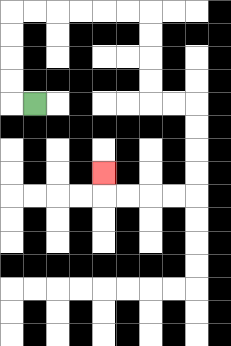{'start': '[1, 4]', 'end': '[4, 7]', 'path_directions': 'L,U,U,U,U,R,R,R,R,R,R,D,D,D,D,R,R,D,D,D,D,L,L,L,L,U', 'path_coordinates': '[[1, 4], [0, 4], [0, 3], [0, 2], [0, 1], [0, 0], [1, 0], [2, 0], [3, 0], [4, 0], [5, 0], [6, 0], [6, 1], [6, 2], [6, 3], [6, 4], [7, 4], [8, 4], [8, 5], [8, 6], [8, 7], [8, 8], [7, 8], [6, 8], [5, 8], [4, 8], [4, 7]]'}